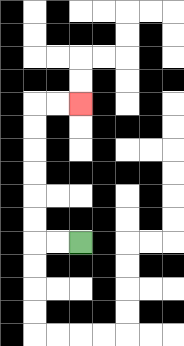{'start': '[3, 10]', 'end': '[3, 4]', 'path_directions': 'L,L,U,U,U,U,U,U,R,R', 'path_coordinates': '[[3, 10], [2, 10], [1, 10], [1, 9], [1, 8], [1, 7], [1, 6], [1, 5], [1, 4], [2, 4], [3, 4]]'}